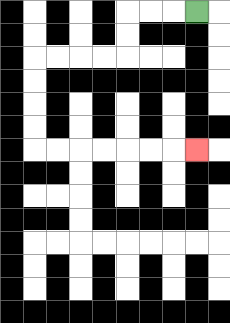{'start': '[8, 0]', 'end': '[8, 6]', 'path_directions': 'L,L,L,D,D,L,L,L,L,D,D,D,D,R,R,R,R,R,R,R', 'path_coordinates': '[[8, 0], [7, 0], [6, 0], [5, 0], [5, 1], [5, 2], [4, 2], [3, 2], [2, 2], [1, 2], [1, 3], [1, 4], [1, 5], [1, 6], [2, 6], [3, 6], [4, 6], [5, 6], [6, 6], [7, 6], [8, 6]]'}